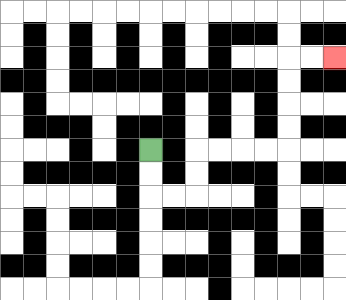{'start': '[6, 6]', 'end': '[14, 2]', 'path_directions': 'D,D,R,R,U,U,R,R,R,R,U,U,U,U,R,R', 'path_coordinates': '[[6, 6], [6, 7], [6, 8], [7, 8], [8, 8], [8, 7], [8, 6], [9, 6], [10, 6], [11, 6], [12, 6], [12, 5], [12, 4], [12, 3], [12, 2], [13, 2], [14, 2]]'}